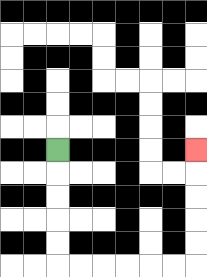{'start': '[2, 6]', 'end': '[8, 6]', 'path_directions': 'D,D,D,D,D,R,R,R,R,R,R,U,U,U,U,U', 'path_coordinates': '[[2, 6], [2, 7], [2, 8], [2, 9], [2, 10], [2, 11], [3, 11], [4, 11], [5, 11], [6, 11], [7, 11], [8, 11], [8, 10], [8, 9], [8, 8], [8, 7], [8, 6]]'}